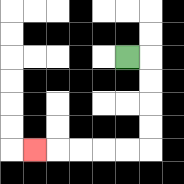{'start': '[5, 2]', 'end': '[1, 6]', 'path_directions': 'R,D,D,D,D,L,L,L,L,L', 'path_coordinates': '[[5, 2], [6, 2], [6, 3], [6, 4], [6, 5], [6, 6], [5, 6], [4, 6], [3, 6], [2, 6], [1, 6]]'}